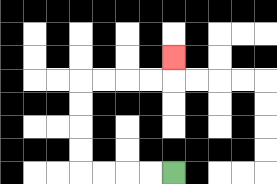{'start': '[7, 7]', 'end': '[7, 2]', 'path_directions': 'L,L,L,L,U,U,U,U,R,R,R,R,U', 'path_coordinates': '[[7, 7], [6, 7], [5, 7], [4, 7], [3, 7], [3, 6], [3, 5], [3, 4], [3, 3], [4, 3], [5, 3], [6, 3], [7, 3], [7, 2]]'}